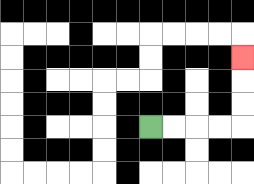{'start': '[6, 5]', 'end': '[10, 2]', 'path_directions': 'R,R,R,R,U,U,U', 'path_coordinates': '[[6, 5], [7, 5], [8, 5], [9, 5], [10, 5], [10, 4], [10, 3], [10, 2]]'}